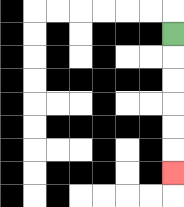{'start': '[7, 1]', 'end': '[7, 7]', 'path_directions': 'D,D,D,D,D,D', 'path_coordinates': '[[7, 1], [7, 2], [7, 3], [7, 4], [7, 5], [7, 6], [7, 7]]'}